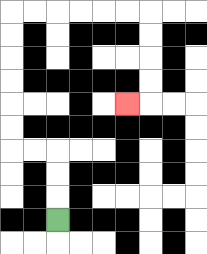{'start': '[2, 9]', 'end': '[5, 4]', 'path_directions': 'U,U,U,L,L,U,U,U,U,U,U,R,R,R,R,R,R,D,D,D,D,L', 'path_coordinates': '[[2, 9], [2, 8], [2, 7], [2, 6], [1, 6], [0, 6], [0, 5], [0, 4], [0, 3], [0, 2], [0, 1], [0, 0], [1, 0], [2, 0], [3, 0], [4, 0], [5, 0], [6, 0], [6, 1], [6, 2], [6, 3], [6, 4], [5, 4]]'}